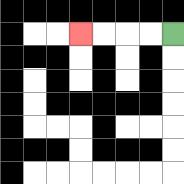{'start': '[7, 1]', 'end': '[3, 1]', 'path_directions': 'L,L,L,L', 'path_coordinates': '[[7, 1], [6, 1], [5, 1], [4, 1], [3, 1]]'}